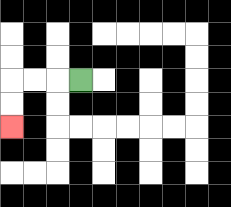{'start': '[3, 3]', 'end': '[0, 5]', 'path_directions': 'L,L,L,D,D', 'path_coordinates': '[[3, 3], [2, 3], [1, 3], [0, 3], [0, 4], [0, 5]]'}